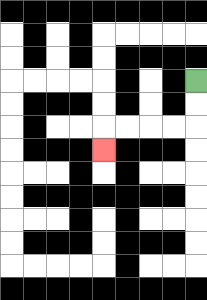{'start': '[8, 3]', 'end': '[4, 6]', 'path_directions': 'D,D,L,L,L,L,D', 'path_coordinates': '[[8, 3], [8, 4], [8, 5], [7, 5], [6, 5], [5, 5], [4, 5], [4, 6]]'}